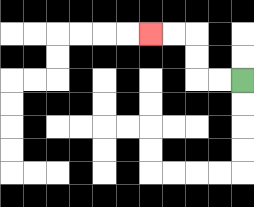{'start': '[10, 3]', 'end': '[6, 1]', 'path_directions': 'L,L,U,U,L,L', 'path_coordinates': '[[10, 3], [9, 3], [8, 3], [8, 2], [8, 1], [7, 1], [6, 1]]'}